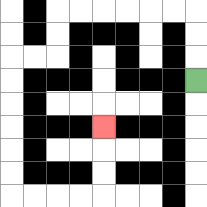{'start': '[8, 3]', 'end': '[4, 5]', 'path_directions': 'U,U,U,L,L,L,L,L,L,D,D,L,L,D,D,D,D,D,D,R,R,R,R,U,U,U', 'path_coordinates': '[[8, 3], [8, 2], [8, 1], [8, 0], [7, 0], [6, 0], [5, 0], [4, 0], [3, 0], [2, 0], [2, 1], [2, 2], [1, 2], [0, 2], [0, 3], [0, 4], [0, 5], [0, 6], [0, 7], [0, 8], [1, 8], [2, 8], [3, 8], [4, 8], [4, 7], [4, 6], [4, 5]]'}